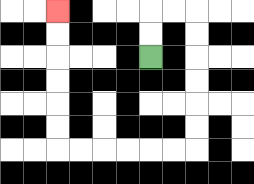{'start': '[6, 2]', 'end': '[2, 0]', 'path_directions': 'U,U,R,R,D,D,D,D,D,D,L,L,L,L,L,L,U,U,U,U,U,U', 'path_coordinates': '[[6, 2], [6, 1], [6, 0], [7, 0], [8, 0], [8, 1], [8, 2], [8, 3], [8, 4], [8, 5], [8, 6], [7, 6], [6, 6], [5, 6], [4, 6], [3, 6], [2, 6], [2, 5], [2, 4], [2, 3], [2, 2], [2, 1], [2, 0]]'}